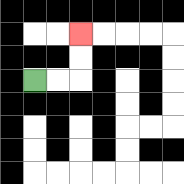{'start': '[1, 3]', 'end': '[3, 1]', 'path_directions': 'R,R,U,U', 'path_coordinates': '[[1, 3], [2, 3], [3, 3], [3, 2], [3, 1]]'}